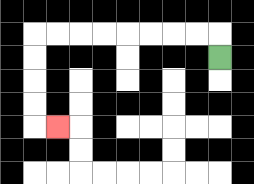{'start': '[9, 2]', 'end': '[2, 5]', 'path_directions': 'U,L,L,L,L,L,L,L,L,D,D,D,D,R', 'path_coordinates': '[[9, 2], [9, 1], [8, 1], [7, 1], [6, 1], [5, 1], [4, 1], [3, 1], [2, 1], [1, 1], [1, 2], [1, 3], [1, 4], [1, 5], [2, 5]]'}